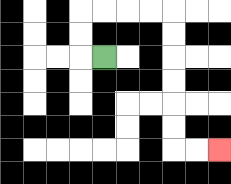{'start': '[4, 2]', 'end': '[9, 6]', 'path_directions': 'L,U,U,R,R,R,R,D,D,D,D,D,D,R,R', 'path_coordinates': '[[4, 2], [3, 2], [3, 1], [3, 0], [4, 0], [5, 0], [6, 0], [7, 0], [7, 1], [7, 2], [7, 3], [7, 4], [7, 5], [7, 6], [8, 6], [9, 6]]'}